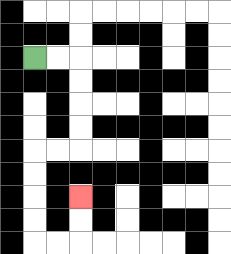{'start': '[1, 2]', 'end': '[3, 8]', 'path_directions': 'R,R,D,D,D,D,L,L,D,D,D,D,R,R,U,U', 'path_coordinates': '[[1, 2], [2, 2], [3, 2], [3, 3], [3, 4], [3, 5], [3, 6], [2, 6], [1, 6], [1, 7], [1, 8], [1, 9], [1, 10], [2, 10], [3, 10], [3, 9], [3, 8]]'}